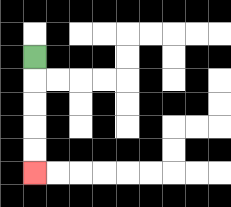{'start': '[1, 2]', 'end': '[1, 7]', 'path_directions': 'D,D,D,D,D', 'path_coordinates': '[[1, 2], [1, 3], [1, 4], [1, 5], [1, 6], [1, 7]]'}